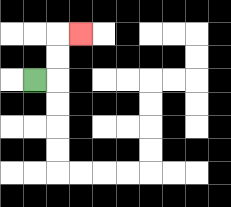{'start': '[1, 3]', 'end': '[3, 1]', 'path_directions': 'R,U,U,R', 'path_coordinates': '[[1, 3], [2, 3], [2, 2], [2, 1], [3, 1]]'}